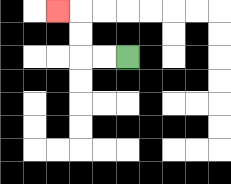{'start': '[5, 2]', 'end': '[2, 0]', 'path_directions': 'L,L,U,U,L', 'path_coordinates': '[[5, 2], [4, 2], [3, 2], [3, 1], [3, 0], [2, 0]]'}